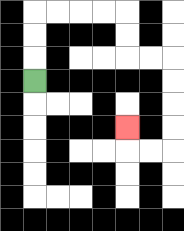{'start': '[1, 3]', 'end': '[5, 5]', 'path_directions': 'U,U,U,R,R,R,R,D,D,R,R,D,D,D,D,L,L,U', 'path_coordinates': '[[1, 3], [1, 2], [1, 1], [1, 0], [2, 0], [3, 0], [4, 0], [5, 0], [5, 1], [5, 2], [6, 2], [7, 2], [7, 3], [7, 4], [7, 5], [7, 6], [6, 6], [5, 6], [5, 5]]'}